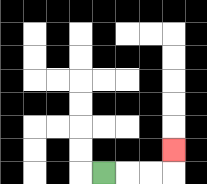{'start': '[4, 7]', 'end': '[7, 6]', 'path_directions': 'R,R,R,U', 'path_coordinates': '[[4, 7], [5, 7], [6, 7], [7, 7], [7, 6]]'}